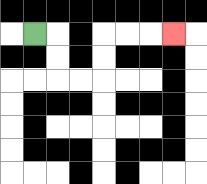{'start': '[1, 1]', 'end': '[7, 1]', 'path_directions': 'R,D,D,R,R,U,U,R,R,R', 'path_coordinates': '[[1, 1], [2, 1], [2, 2], [2, 3], [3, 3], [4, 3], [4, 2], [4, 1], [5, 1], [6, 1], [7, 1]]'}